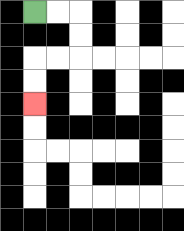{'start': '[1, 0]', 'end': '[1, 4]', 'path_directions': 'R,R,D,D,L,L,D,D', 'path_coordinates': '[[1, 0], [2, 0], [3, 0], [3, 1], [3, 2], [2, 2], [1, 2], [1, 3], [1, 4]]'}